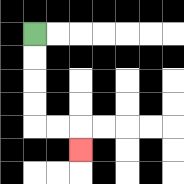{'start': '[1, 1]', 'end': '[3, 6]', 'path_directions': 'D,D,D,D,R,R,D', 'path_coordinates': '[[1, 1], [1, 2], [1, 3], [1, 4], [1, 5], [2, 5], [3, 5], [3, 6]]'}